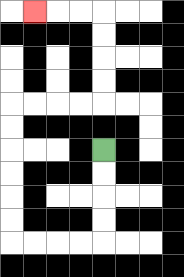{'start': '[4, 6]', 'end': '[1, 0]', 'path_directions': 'D,D,D,D,L,L,L,L,U,U,U,U,U,U,R,R,R,R,U,U,U,U,L,L,L', 'path_coordinates': '[[4, 6], [4, 7], [4, 8], [4, 9], [4, 10], [3, 10], [2, 10], [1, 10], [0, 10], [0, 9], [0, 8], [0, 7], [0, 6], [0, 5], [0, 4], [1, 4], [2, 4], [3, 4], [4, 4], [4, 3], [4, 2], [4, 1], [4, 0], [3, 0], [2, 0], [1, 0]]'}